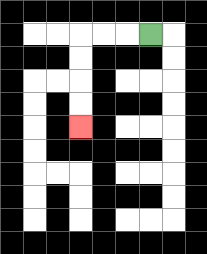{'start': '[6, 1]', 'end': '[3, 5]', 'path_directions': 'L,L,L,D,D,D,D', 'path_coordinates': '[[6, 1], [5, 1], [4, 1], [3, 1], [3, 2], [3, 3], [3, 4], [3, 5]]'}